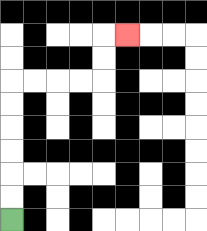{'start': '[0, 9]', 'end': '[5, 1]', 'path_directions': 'U,U,U,U,U,U,R,R,R,R,U,U,R', 'path_coordinates': '[[0, 9], [0, 8], [0, 7], [0, 6], [0, 5], [0, 4], [0, 3], [1, 3], [2, 3], [3, 3], [4, 3], [4, 2], [4, 1], [5, 1]]'}